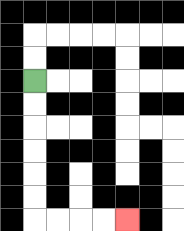{'start': '[1, 3]', 'end': '[5, 9]', 'path_directions': 'D,D,D,D,D,D,R,R,R,R', 'path_coordinates': '[[1, 3], [1, 4], [1, 5], [1, 6], [1, 7], [1, 8], [1, 9], [2, 9], [3, 9], [4, 9], [5, 9]]'}